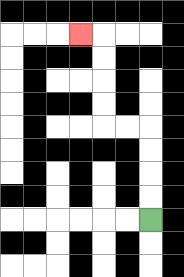{'start': '[6, 9]', 'end': '[3, 1]', 'path_directions': 'U,U,U,U,L,L,U,U,U,U,L', 'path_coordinates': '[[6, 9], [6, 8], [6, 7], [6, 6], [6, 5], [5, 5], [4, 5], [4, 4], [4, 3], [4, 2], [4, 1], [3, 1]]'}